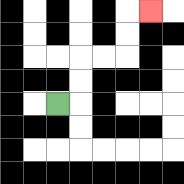{'start': '[2, 4]', 'end': '[6, 0]', 'path_directions': 'R,U,U,R,R,U,U,R', 'path_coordinates': '[[2, 4], [3, 4], [3, 3], [3, 2], [4, 2], [5, 2], [5, 1], [5, 0], [6, 0]]'}